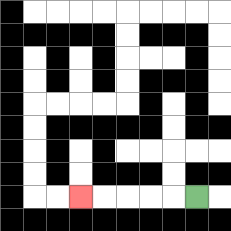{'start': '[8, 8]', 'end': '[3, 8]', 'path_directions': 'L,L,L,L,L', 'path_coordinates': '[[8, 8], [7, 8], [6, 8], [5, 8], [4, 8], [3, 8]]'}